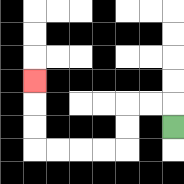{'start': '[7, 5]', 'end': '[1, 3]', 'path_directions': 'U,L,L,D,D,L,L,L,L,U,U,U', 'path_coordinates': '[[7, 5], [7, 4], [6, 4], [5, 4], [5, 5], [5, 6], [4, 6], [3, 6], [2, 6], [1, 6], [1, 5], [1, 4], [1, 3]]'}